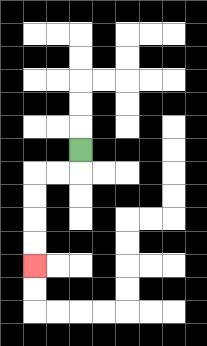{'start': '[3, 6]', 'end': '[1, 11]', 'path_directions': 'D,L,L,D,D,D,D', 'path_coordinates': '[[3, 6], [3, 7], [2, 7], [1, 7], [1, 8], [1, 9], [1, 10], [1, 11]]'}